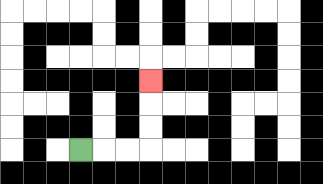{'start': '[3, 6]', 'end': '[6, 3]', 'path_directions': 'R,R,R,U,U,U', 'path_coordinates': '[[3, 6], [4, 6], [5, 6], [6, 6], [6, 5], [6, 4], [6, 3]]'}